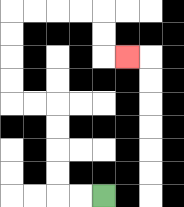{'start': '[4, 8]', 'end': '[5, 2]', 'path_directions': 'L,L,U,U,U,U,L,L,U,U,U,U,R,R,R,R,D,D,R', 'path_coordinates': '[[4, 8], [3, 8], [2, 8], [2, 7], [2, 6], [2, 5], [2, 4], [1, 4], [0, 4], [0, 3], [0, 2], [0, 1], [0, 0], [1, 0], [2, 0], [3, 0], [4, 0], [4, 1], [4, 2], [5, 2]]'}